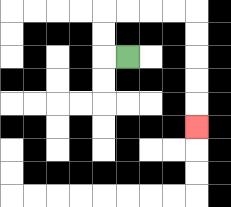{'start': '[5, 2]', 'end': '[8, 5]', 'path_directions': 'L,U,U,R,R,R,R,D,D,D,D,D', 'path_coordinates': '[[5, 2], [4, 2], [4, 1], [4, 0], [5, 0], [6, 0], [7, 0], [8, 0], [8, 1], [8, 2], [8, 3], [8, 4], [8, 5]]'}